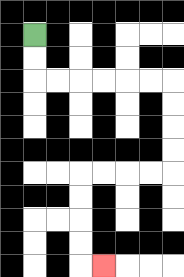{'start': '[1, 1]', 'end': '[4, 11]', 'path_directions': 'D,D,R,R,R,R,R,R,D,D,D,D,L,L,L,L,D,D,D,D,R', 'path_coordinates': '[[1, 1], [1, 2], [1, 3], [2, 3], [3, 3], [4, 3], [5, 3], [6, 3], [7, 3], [7, 4], [7, 5], [7, 6], [7, 7], [6, 7], [5, 7], [4, 7], [3, 7], [3, 8], [3, 9], [3, 10], [3, 11], [4, 11]]'}